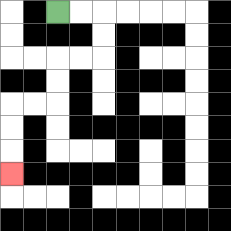{'start': '[2, 0]', 'end': '[0, 7]', 'path_directions': 'R,R,D,D,L,L,D,D,L,L,D,D,D', 'path_coordinates': '[[2, 0], [3, 0], [4, 0], [4, 1], [4, 2], [3, 2], [2, 2], [2, 3], [2, 4], [1, 4], [0, 4], [0, 5], [0, 6], [0, 7]]'}